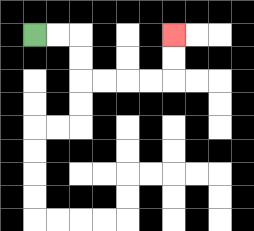{'start': '[1, 1]', 'end': '[7, 1]', 'path_directions': 'R,R,D,D,R,R,R,R,U,U', 'path_coordinates': '[[1, 1], [2, 1], [3, 1], [3, 2], [3, 3], [4, 3], [5, 3], [6, 3], [7, 3], [7, 2], [7, 1]]'}